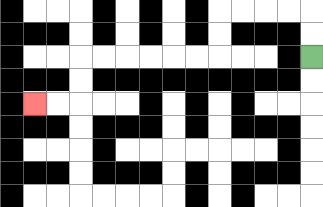{'start': '[13, 2]', 'end': '[1, 4]', 'path_directions': 'U,U,L,L,L,L,D,D,L,L,L,L,L,L,D,D,L,L', 'path_coordinates': '[[13, 2], [13, 1], [13, 0], [12, 0], [11, 0], [10, 0], [9, 0], [9, 1], [9, 2], [8, 2], [7, 2], [6, 2], [5, 2], [4, 2], [3, 2], [3, 3], [3, 4], [2, 4], [1, 4]]'}